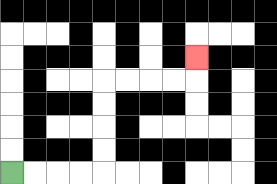{'start': '[0, 7]', 'end': '[8, 2]', 'path_directions': 'R,R,R,R,U,U,U,U,R,R,R,R,U', 'path_coordinates': '[[0, 7], [1, 7], [2, 7], [3, 7], [4, 7], [4, 6], [4, 5], [4, 4], [4, 3], [5, 3], [6, 3], [7, 3], [8, 3], [8, 2]]'}